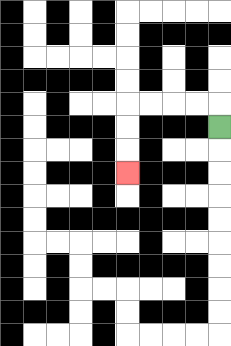{'start': '[9, 5]', 'end': '[5, 7]', 'path_directions': 'U,L,L,L,L,D,D,D', 'path_coordinates': '[[9, 5], [9, 4], [8, 4], [7, 4], [6, 4], [5, 4], [5, 5], [5, 6], [5, 7]]'}